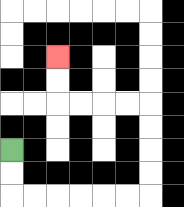{'start': '[0, 6]', 'end': '[2, 2]', 'path_directions': 'D,D,R,R,R,R,R,R,U,U,U,U,L,L,L,L,U,U', 'path_coordinates': '[[0, 6], [0, 7], [0, 8], [1, 8], [2, 8], [3, 8], [4, 8], [5, 8], [6, 8], [6, 7], [6, 6], [6, 5], [6, 4], [5, 4], [4, 4], [3, 4], [2, 4], [2, 3], [2, 2]]'}